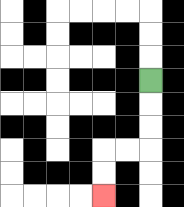{'start': '[6, 3]', 'end': '[4, 8]', 'path_directions': 'D,D,D,L,L,D,D', 'path_coordinates': '[[6, 3], [6, 4], [6, 5], [6, 6], [5, 6], [4, 6], [4, 7], [4, 8]]'}